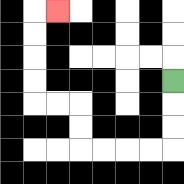{'start': '[7, 3]', 'end': '[2, 0]', 'path_directions': 'D,D,D,L,L,L,L,U,U,L,L,U,U,U,U,R', 'path_coordinates': '[[7, 3], [7, 4], [7, 5], [7, 6], [6, 6], [5, 6], [4, 6], [3, 6], [3, 5], [3, 4], [2, 4], [1, 4], [1, 3], [1, 2], [1, 1], [1, 0], [2, 0]]'}